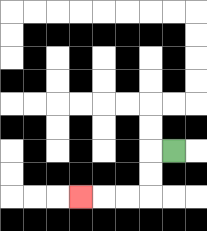{'start': '[7, 6]', 'end': '[3, 8]', 'path_directions': 'L,D,D,L,L,L', 'path_coordinates': '[[7, 6], [6, 6], [6, 7], [6, 8], [5, 8], [4, 8], [3, 8]]'}